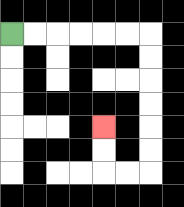{'start': '[0, 1]', 'end': '[4, 5]', 'path_directions': 'R,R,R,R,R,R,D,D,D,D,D,D,L,L,U,U', 'path_coordinates': '[[0, 1], [1, 1], [2, 1], [3, 1], [4, 1], [5, 1], [6, 1], [6, 2], [6, 3], [6, 4], [6, 5], [6, 6], [6, 7], [5, 7], [4, 7], [4, 6], [4, 5]]'}